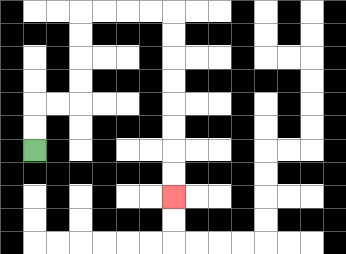{'start': '[1, 6]', 'end': '[7, 8]', 'path_directions': 'U,U,R,R,U,U,U,U,R,R,R,R,D,D,D,D,D,D,D,D', 'path_coordinates': '[[1, 6], [1, 5], [1, 4], [2, 4], [3, 4], [3, 3], [3, 2], [3, 1], [3, 0], [4, 0], [5, 0], [6, 0], [7, 0], [7, 1], [7, 2], [7, 3], [7, 4], [7, 5], [7, 6], [7, 7], [7, 8]]'}